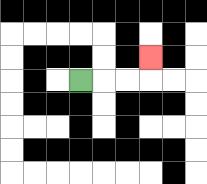{'start': '[3, 3]', 'end': '[6, 2]', 'path_directions': 'R,R,R,U', 'path_coordinates': '[[3, 3], [4, 3], [5, 3], [6, 3], [6, 2]]'}